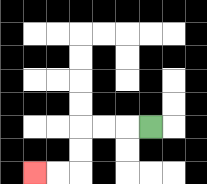{'start': '[6, 5]', 'end': '[1, 7]', 'path_directions': 'L,L,L,D,D,L,L', 'path_coordinates': '[[6, 5], [5, 5], [4, 5], [3, 5], [3, 6], [3, 7], [2, 7], [1, 7]]'}